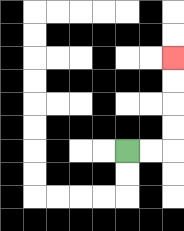{'start': '[5, 6]', 'end': '[7, 2]', 'path_directions': 'R,R,U,U,U,U', 'path_coordinates': '[[5, 6], [6, 6], [7, 6], [7, 5], [7, 4], [7, 3], [7, 2]]'}